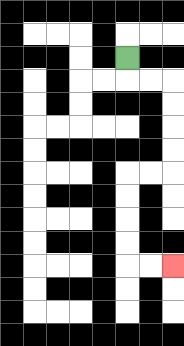{'start': '[5, 2]', 'end': '[7, 11]', 'path_directions': 'D,R,R,D,D,D,D,L,L,D,D,D,D,R,R', 'path_coordinates': '[[5, 2], [5, 3], [6, 3], [7, 3], [7, 4], [7, 5], [7, 6], [7, 7], [6, 7], [5, 7], [5, 8], [5, 9], [5, 10], [5, 11], [6, 11], [7, 11]]'}